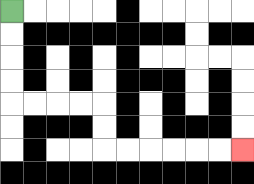{'start': '[0, 0]', 'end': '[10, 6]', 'path_directions': 'D,D,D,D,R,R,R,R,D,D,R,R,R,R,R,R', 'path_coordinates': '[[0, 0], [0, 1], [0, 2], [0, 3], [0, 4], [1, 4], [2, 4], [3, 4], [4, 4], [4, 5], [4, 6], [5, 6], [6, 6], [7, 6], [8, 6], [9, 6], [10, 6]]'}